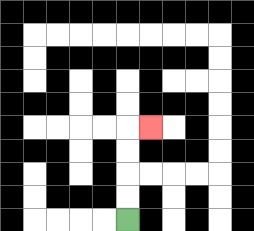{'start': '[5, 9]', 'end': '[6, 5]', 'path_directions': 'U,U,U,U,R', 'path_coordinates': '[[5, 9], [5, 8], [5, 7], [5, 6], [5, 5], [6, 5]]'}